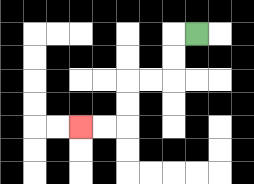{'start': '[8, 1]', 'end': '[3, 5]', 'path_directions': 'L,D,D,L,L,D,D,L,L', 'path_coordinates': '[[8, 1], [7, 1], [7, 2], [7, 3], [6, 3], [5, 3], [5, 4], [5, 5], [4, 5], [3, 5]]'}